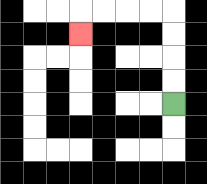{'start': '[7, 4]', 'end': '[3, 1]', 'path_directions': 'U,U,U,U,L,L,L,L,D', 'path_coordinates': '[[7, 4], [7, 3], [7, 2], [7, 1], [7, 0], [6, 0], [5, 0], [4, 0], [3, 0], [3, 1]]'}